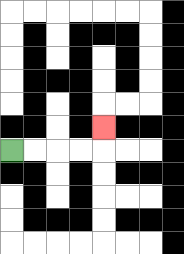{'start': '[0, 6]', 'end': '[4, 5]', 'path_directions': 'R,R,R,R,U', 'path_coordinates': '[[0, 6], [1, 6], [2, 6], [3, 6], [4, 6], [4, 5]]'}